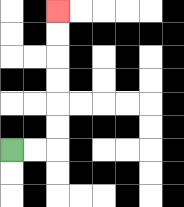{'start': '[0, 6]', 'end': '[2, 0]', 'path_directions': 'R,R,U,U,U,U,U,U', 'path_coordinates': '[[0, 6], [1, 6], [2, 6], [2, 5], [2, 4], [2, 3], [2, 2], [2, 1], [2, 0]]'}